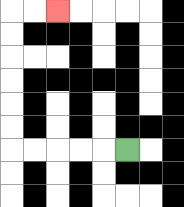{'start': '[5, 6]', 'end': '[2, 0]', 'path_directions': 'L,L,L,L,L,U,U,U,U,U,U,R,R', 'path_coordinates': '[[5, 6], [4, 6], [3, 6], [2, 6], [1, 6], [0, 6], [0, 5], [0, 4], [0, 3], [0, 2], [0, 1], [0, 0], [1, 0], [2, 0]]'}